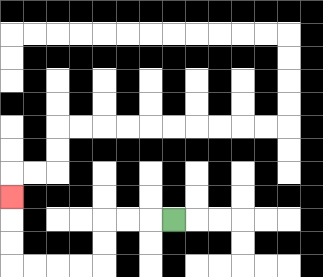{'start': '[7, 9]', 'end': '[0, 8]', 'path_directions': 'L,L,L,D,D,L,L,L,L,U,U,U', 'path_coordinates': '[[7, 9], [6, 9], [5, 9], [4, 9], [4, 10], [4, 11], [3, 11], [2, 11], [1, 11], [0, 11], [0, 10], [0, 9], [0, 8]]'}